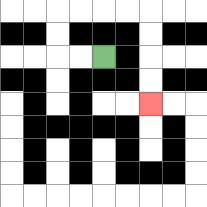{'start': '[4, 2]', 'end': '[6, 4]', 'path_directions': 'L,L,U,U,R,R,R,R,D,D,D,D', 'path_coordinates': '[[4, 2], [3, 2], [2, 2], [2, 1], [2, 0], [3, 0], [4, 0], [5, 0], [6, 0], [6, 1], [6, 2], [6, 3], [6, 4]]'}